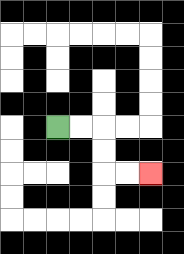{'start': '[2, 5]', 'end': '[6, 7]', 'path_directions': 'R,R,D,D,R,R', 'path_coordinates': '[[2, 5], [3, 5], [4, 5], [4, 6], [4, 7], [5, 7], [6, 7]]'}